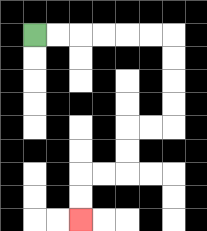{'start': '[1, 1]', 'end': '[3, 9]', 'path_directions': 'R,R,R,R,R,R,D,D,D,D,L,L,D,D,L,L,D,D', 'path_coordinates': '[[1, 1], [2, 1], [3, 1], [4, 1], [5, 1], [6, 1], [7, 1], [7, 2], [7, 3], [7, 4], [7, 5], [6, 5], [5, 5], [5, 6], [5, 7], [4, 7], [3, 7], [3, 8], [3, 9]]'}